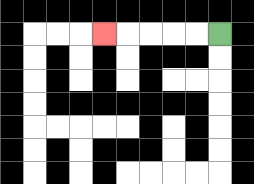{'start': '[9, 1]', 'end': '[4, 1]', 'path_directions': 'L,L,L,L,L', 'path_coordinates': '[[9, 1], [8, 1], [7, 1], [6, 1], [5, 1], [4, 1]]'}